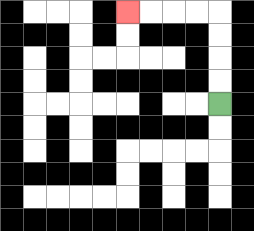{'start': '[9, 4]', 'end': '[5, 0]', 'path_directions': 'U,U,U,U,L,L,L,L', 'path_coordinates': '[[9, 4], [9, 3], [9, 2], [9, 1], [9, 0], [8, 0], [7, 0], [6, 0], [5, 0]]'}